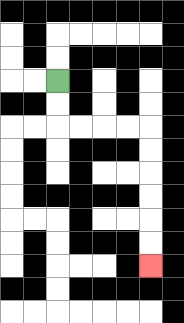{'start': '[2, 3]', 'end': '[6, 11]', 'path_directions': 'D,D,R,R,R,R,D,D,D,D,D,D', 'path_coordinates': '[[2, 3], [2, 4], [2, 5], [3, 5], [4, 5], [5, 5], [6, 5], [6, 6], [6, 7], [6, 8], [6, 9], [6, 10], [6, 11]]'}